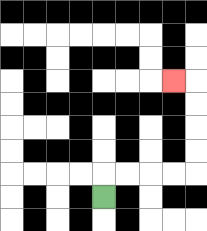{'start': '[4, 8]', 'end': '[7, 3]', 'path_directions': 'U,R,R,R,R,U,U,U,U,L', 'path_coordinates': '[[4, 8], [4, 7], [5, 7], [6, 7], [7, 7], [8, 7], [8, 6], [8, 5], [8, 4], [8, 3], [7, 3]]'}